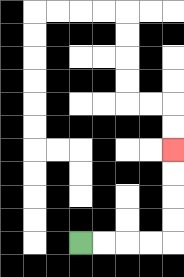{'start': '[3, 10]', 'end': '[7, 6]', 'path_directions': 'R,R,R,R,U,U,U,U', 'path_coordinates': '[[3, 10], [4, 10], [5, 10], [6, 10], [7, 10], [7, 9], [7, 8], [7, 7], [7, 6]]'}